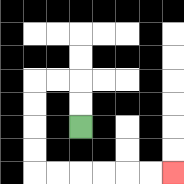{'start': '[3, 5]', 'end': '[7, 7]', 'path_directions': 'U,U,L,L,D,D,D,D,R,R,R,R,R,R', 'path_coordinates': '[[3, 5], [3, 4], [3, 3], [2, 3], [1, 3], [1, 4], [1, 5], [1, 6], [1, 7], [2, 7], [3, 7], [4, 7], [5, 7], [6, 7], [7, 7]]'}